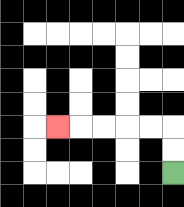{'start': '[7, 7]', 'end': '[2, 5]', 'path_directions': 'U,U,L,L,L,L,L', 'path_coordinates': '[[7, 7], [7, 6], [7, 5], [6, 5], [5, 5], [4, 5], [3, 5], [2, 5]]'}